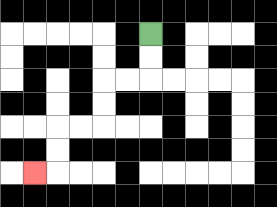{'start': '[6, 1]', 'end': '[1, 7]', 'path_directions': 'D,D,L,L,D,D,L,L,D,D,L', 'path_coordinates': '[[6, 1], [6, 2], [6, 3], [5, 3], [4, 3], [4, 4], [4, 5], [3, 5], [2, 5], [2, 6], [2, 7], [1, 7]]'}